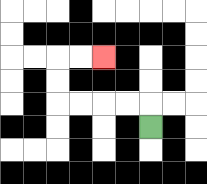{'start': '[6, 5]', 'end': '[4, 2]', 'path_directions': 'U,L,L,L,L,U,U,R,R', 'path_coordinates': '[[6, 5], [6, 4], [5, 4], [4, 4], [3, 4], [2, 4], [2, 3], [2, 2], [3, 2], [4, 2]]'}